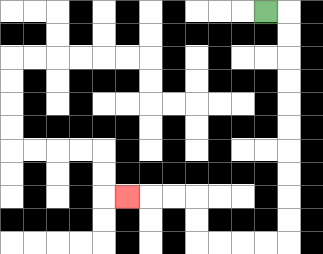{'start': '[11, 0]', 'end': '[5, 8]', 'path_directions': 'R,D,D,D,D,D,D,D,D,D,D,L,L,L,L,U,U,L,L,L', 'path_coordinates': '[[11, 0], [12, 0], [12, 1], [12, 2], [12, 3], [12, 4], [12, 5], [12, 6], [12, 7], [12, 8], [12, 9], [12, 10], [11, 10], [10, 10], [9, 10], [8, 10], [8, 9], [8, 8], [7, 8], [6, 8], [5, 8]]'}